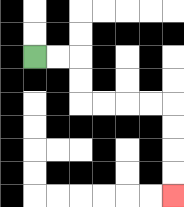{'start': '[1, 2]', 'end': '[7, 8]', 'path_directions': 'R,R,D,D,R,R,R,R,D,D,D,D', 'path_coordinates': '[[1, 2], [2, 2], [3, 2], [3, 3], [3, 4], [4, 4], [5, 4], [6, 4], [7, 4], [7, 5], [7, 6], [7, 7], [7, 8]]'}